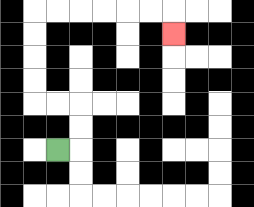{'start': '[2, 6]', 'end': '[7, 1]', 'path_directions': 'R,U,U,L,L,U,U,U,U,R,R,R,R,R,R,D', 'path_coordinates': '[[2, 6], [3, 6], [3, 5], [3, 4], [2, 4], [1, 4], [1, 3], [1, 2], [1, 1], [1, 0], [2, 0], [3, 0], [4, 0], [5, 0], [6, 0], [7, 0], [7, 1]]'}